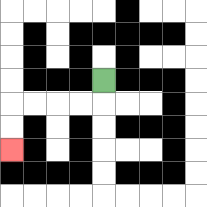{'start': '[4, 3]', 'end': '[0, 6]', 'path_directions': 'D,L,L,L,L,D,D', 'path_coordinates': '[[4, 3], [4, 4], [3, 4], [2, 4], [1, 4], [0, 4], [0, 5], [0, 6]]'}